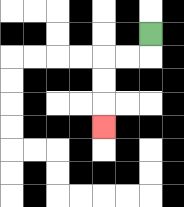{'start': '[6, 1]', 'end': '[4, 5]', 'path_directions': 'D,L,L,D,D,D', 'path_coordinates': '[[6, 1], [6, 2], [5, 2], [4, 2], [4, 3], [4, 4], [4, 5]]'}